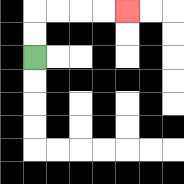{'start': '[1, 2]', 'end': '[5, 0]', 'path_directions': 'U,U,R,R,R,R', 'path_coordinates': '[[1, 2], [1, 1], [1, 0], [2, 0], [3, 0], [4, 0], [5, 0]]'}